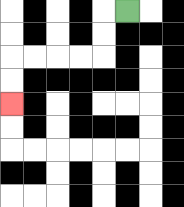{'start': '[5, 0]', 'end': '[0, 4]', 'path_directions': 'L,D,D,L,L,L,L,D,D', 'path_coordinates': '[[5, 0], [4, 0], [4, 1], [4, 2], [3, 2], [2, 2], [1, 2], [0, 2], [0, 3], [0, 4]]'}